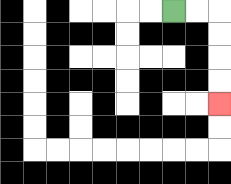{'start': '[7, 0]', 'end': '[9, 4]', 'path_directions': 'R,R,D,D,D,D', 'path_coordinates': '[[7, 0], [8, 0], [9, 0], [9, 1], [9, 2], [9, 3], [9, 4]]'}